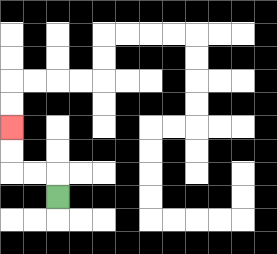{'start': '[2, 8]', 'end': '[0, 5]', 'path_directions': 'U,L,L,U,U', 'path_coordinates': '[[2, 8], [2, 7], [1, 7], [0, 7], [0, 6], [0, 5]]'}